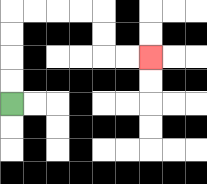{'start': '[0, 4]', 'end': '[6, 2]', 'path_directions': 'U,U,U,U,R,R,R,R,D,D,R,R', 'path_coordinates': '[[0, 4], [0, 3], [0, 2], [0, 1], [0, 0], [1, 0], [2, 0], [3, 0], [4, 0], [4, 1], [4, 2], [5, 2], [6, 2]]'}